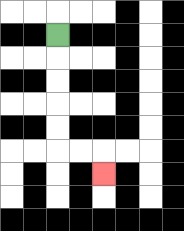{'start': '[2, 1]', 'end': '[4, 7]', 'path_directions': 'D,D,D,D,D,R,R,D', 'path_coordinates': '[[2, 1], [2, 2], [2, 3], [2, 4], [2, 5], [2, 6], [3, 6], [4, 6], [4, 7]]'}